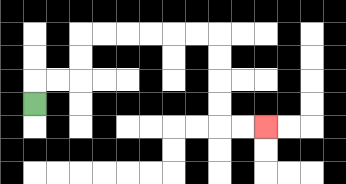{'start': '[1, 4]', 'end': '[11, 5]', 'path_directions': 'U,R,R,U,U,R,R,R,R,R,R,D,D,D,D,R,R', 'path_coordinates': '[[1, 4], [1, 3], [2, 3], [3, 3], [3, 2], [3, 1], [4, 1], [5, 1], [6, 1], [7, 1], [8, 1], [9, 1], [9, 2], [9, 3], [9, 4], [9, 5], [10, 5], [11, 5]]'}